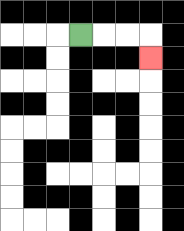{'start': '[3, 1]', 'end': '[6, 2]', 'path_directions': 'R,R,R,D', 'path_coordinates': '[[3, 1], [4, 1], [5, 1], [6, 1], [6, 2]]'}